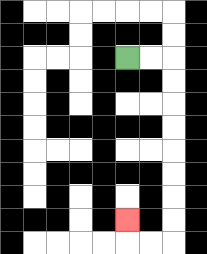{'start': '[5, 2]', 'end': '[5, 9]', 'path_directions': 'R,R,D,D,D,D,D,D,D,D,L,L,U', 'path_coordinates': '[[5, 2], [6, 2], [7, 2], [7, 3], [7, 4], [7, 5], [7, 6], [7, 7], [7, 8], [7, 9], [7, 10], [6, 10], [5, 10], [5, 9]]'}